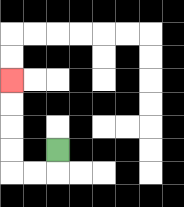{'start': '[2, 6]', 'end': '[0, 3]', 'path_directions': 'D,L,L,U,U,U,U', 'path_coordinates': '[[2, 6], [2, 7], [1, 7], [0, 7], [0, 6], [0, 5], [0, 4], [0, 3]]'}